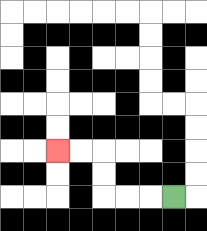{'start': '[7, 8]', 'end': '[2, 6]', 'path_directions': 'L,L,L,U,U,L,L', 'path_coordinates': '[[7, 8], [6, 8], [5, 8], [4, 8], [4, 7], [4, 6], [3, 6], [2, 6]]'}